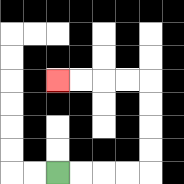{'start': '[2, 7]', 'end': '[2, 3]', 'path_directions': 'R,R,R,R,U,U,U,U,L,L,L,L', 'path_coordinates': '[[2, 7], [3, 7], [4, 7], [5, 7], [6, 7], [6, 6], [6, 5], [6, 4], [6, 3], [5, 3], [4, 3], [3, 3], [2, 3]]'}